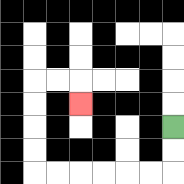{'start': '[7, 5]', 'end': '[3, 4]', 'path_directions': 'D,D,L,L,L,L,L,L,U,U,U,U,R,R,D', 'path_coordinates': '[[7, 5], [7, 6], [7, 7], [6, 7], [5, 7], [4, 7], [3, 7], [2, 7], [1, 7], [1, 6], [1, 5], [1, 4], [1, 3], [2, 3], [3, 3], [3, 4]]'}